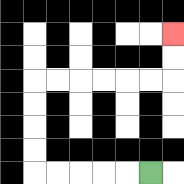{'start': '[6, 7]', 'end': '[7, 1]', 'path_directions': 'L,L,L,L,L,U,U,U,U,R,R,R,R,R,R,U,U', 'path_coordinates': '[[6, 7], [5, 7], [4, 7], [3, 7], [2, 7], [1, 7], [1, 6], [1, 5], [1, 4], [1, 3], [2, 3], [3, 3], [4, 3], [5, 3], [6, 3], [7, 3], [7, 2], [7, 1]]'}